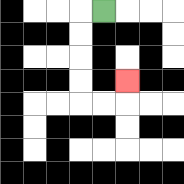{'start': '[4, 0]', 'end': '[5, 3]', 'path_directions': 'L,D,D,D,D,R,R,U', 'path_coordinates': '[[4, 0], [3, 0], [3, 1], [3, 2], [3, 3], [3, 4], [4, 4], [5, 4], [5, 3]]'}